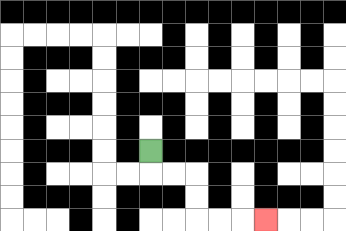{'start': '[6, 6]', 'end': '[11, 9]', 'path_directions': 'D,R,R,D,D,R,R,R', 'path_coordinates': '[[6, 6], [6, 7], [7, 7], [8, 7], [8, 8], [8, 9], [9, 9], [10, 9], [11, 9]]'}